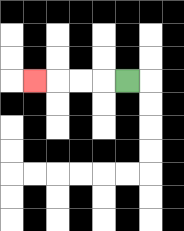{'start': '[5, 3]', 'end': '[1, 3]', 'path_directions': 'L,L,L,L', 'path_coordinates': '[[5, 3], [4, 3], [3, 3], [2, 3], [1, 3]]'}